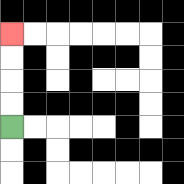{'start': '[0, 5]', 'end': '[0, 1]', 'path_directions': 'U,U,U,U', 'path_coordinates': '[[0, 5], [0, 4], [0, 3], [0, 2], [0, 1]]'}